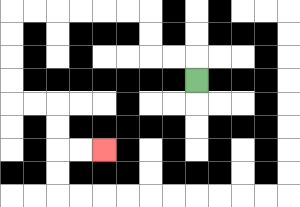{'start': '[8, 3]', 'end': '[4, 6]', 'path_directions': 'U,L,L,U,U,L,L,L,L,L,L,D,D,D,D,R,R,D,D,R,R', 'path_coordinates': '[[8, 3], [8, 2], [7, 2], [6, 2], [6, 1], [6, 0], [5, 0], [4, 0], [3, 0], [2, 0], [1, 0], [0, 0], [0, 1], [0, 2], [0, 3], [0, 4], [1, 4], [2, 4], [2, 5], [2, 6], [3, 6], [4, 6]]'}